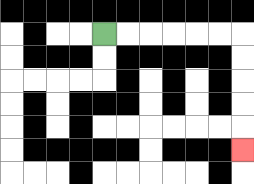{'start': '[4, 1]', 'end': '[10, 6]', 'path_directions': 'R,R,R,R,R,R,D,D,D,D,D', 'path_coordinates': '[[4, 1], [5, 1], [6, 1], [7, 1], [8, 1], [9, 1], [10, 1], [10, 2], [10, 3], [10, 4], [10, 5], [10, 6]]'}